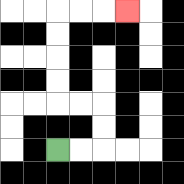{'start': '[2, 6]', 'end': '[5, 0]', 'path_directions': 'R,R,U,U,L,L,U,U,U,U,R,R,R', 'path_coordinates': '[[2, 6], [3, 6], [4, 6], [4, 5], [4, 4], [3, 4], [2, 4], [2, 3], [2, 2], [2, 1], [2, 0], [3, 0], [4, 0], [5, 0]]'}